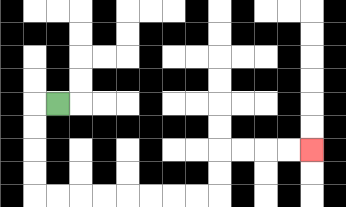{'start': '[2, 4]', 'end': '[13, 6]', 'path_directions': 'L,D,D,D,D,R,R,R,R,R,R,R,R,U,U,R,R,R,R', 'path_coordinates': '[[2, 4], [1, 4], [1, 5], [1, 6], [1, 7], [1, 8], [2, 8], [3, 8], [4, 8], [5, 8], [6, 8], [7, 8], [8, 8], [9, 8], [9, 7], [9, 6], [10, 6], [11, 6], [12, 6], [13, 6]]'}